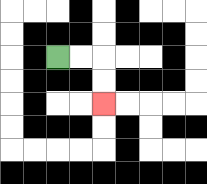{'start': '[2, 2]', 'end': '[4, 4]', 'path_directions': 'R,R,D,D', 'path_coordinates': '[[2, 2], [3, 2], [4, 2], [4, 3], [4, 4]]'}